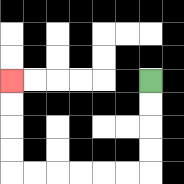{'start': '[6, 3]', 'end': '[0, 3]', 'path_directions': 'D,D,D,D,L,L,L,L,L,L,U,U,U,U', 'path_coordinates': '[[6, 3], [6, 4], [6, 5], [6, 6], [6, 7], [5, 7], [4, 7], [3, 7], [2, 7], [1, 7], [0, 7], [0, 6], [0, 5], [0, 4], [0, 3]]'}